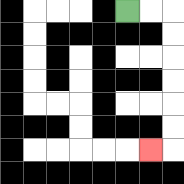{'start': '[5, 0]', 'end': '[6, 6]', 'path_directions': 'R,R,D,D,D,D,D,D,L', 'path_coordinates': '[[5, 0], [6, 0], [7, 0], [7, 1], [7, 2], [7, 3], [7, 4], [7, 5], [7, 6], [6, 6]]'}